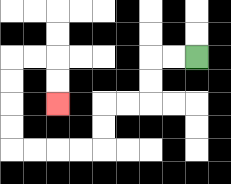{'start': '[8, 2]', 'end': '[2, 4]', 'path_directions': 'L,L,D,D,L,L,D,D,L,L,L,L,U,U,U,U,R,R,D,D', 'path_coordinates': '[[8, 2], [7, 2], [6, 2], [6, 3], [6, 4], [5, 4], [4, 4], [4, 5], [4, 6], [3, 6], [2, 6], [1, 6], [0, 6], [0, 5], [0, 4], [0, 3], [0, 2], [1, 2], [2, 2], [2, 3], [2, 4]]'}